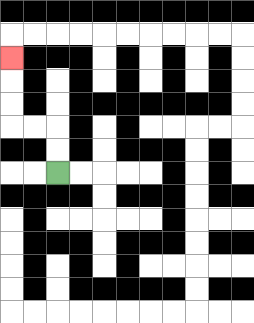{'start': '[2, 7]', 'end': '[0, 2]', 'path_directions': 'U,U,L,L,U,U,U', 'path_coordinates': '[[2, 7], [2, 6], [2, 5], [1, 5], [0, 5], [0, 4], [0, 3], [0, 2]]'}